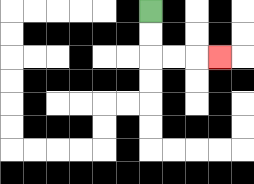{'start': '[6, 0]', 'end': '[9, 2]', 'path_directions': 'D,D,R,R,R', 'path_coordinates': '[[6, 0], [6, 1], [6, 2], [7, 2], [8, 2], [9, 2]]'}